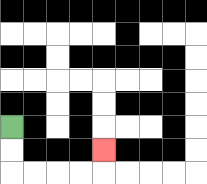{'start': '[0, 5]', 'end': '[4, 6]', 'path_directions': 'D,D,R,R,R,R,U', 'path_coordinates': '[[0, 5], [0, 6], [0, 7], [1, 7], [2, 7], [3, 7], [4, 7], [4, 6]]'}